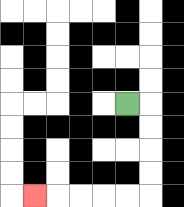{'start': '[5, 4]', 'end': '[1, 8]', 'path_directions': 'R,D,D,D,D,L,L,L,L,L', 'path_coordinates': '[[5, 4], [6, 4], [6, 5], [6, 6], [6, 7], [6, 8], [5, 8], [4, 8], [3, 8], [2, 8], [1, 8]]'}